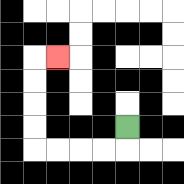{'start': '[5, 5]', 'end': '[2, 2]', 'path_directions': 'D,L,L,L,L,U,U,U,U,R', 'path_coordinates': '[[5, 5], [5, 6], [4, 6], [3, 6], [2, 6], [1, 6], [1, 5], [1, 4], [1, 3], [1, 2], [2, 2]]'}